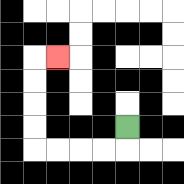{'start': '[5, 5]', 'end': '[2, 2]', 'path_directions': 'D,L,L,L,L,U,U,U,U,R', 'path_coordinates': '[[5, 5], [5, 6], [4, 6], [3, 6], [2, 6], [1, 6], [1, 5], [1, 4], [1, 3], [1, 2], [2, 2]]'}